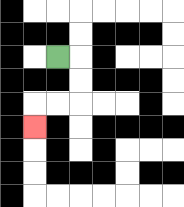{'start': '[2, 2]', 'end': '[1, 5]', 'path_directions': 'R,D,D,L,L,D', 'path_coordinates': '[[2, 2], [3, 2], [3, 3], [3, 4], [2, 4], [1, 4], [1, 5]]'}